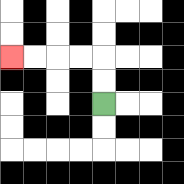{'start': '[4, 4]', 'end': '[0, 2]', 'path_directions': 'U,U,L,L,L,L', 'path_coordinates': '[[4, 4], [4, 3], [4, 2], [3, 2], [2, 2], [1, 2], [0, 2]]'}